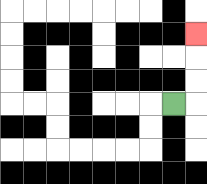{'start': '[7, 4]', 'end': '[8, 1]', 'path_directions': 'R,U,U,U', 'path_coordinates': '[[7, 4], [8, 4], [8, 3], [8, 2], [8, 1]]'}